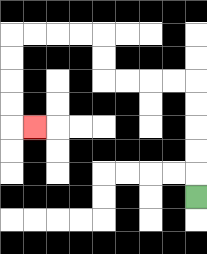{'start': '[8, 8]', 'end': '[1, 5]', 'path_directions': 'U,U,U,U,U,L,L,L,L,U,U,L,L,L,L,D,D,D,D,R', 'path_coordinates': '[[8, 8], [8, 7], [8, 6], [8, 5], [8, 4], [8, 3], [7, 3], [6, 3], [5, 3], [4, 3], [4, 2], [4, 1], [3, 1], [2, 1], [1, 1], [0, 1], [0, 2], [0, 3], [0, 4], [0, 5], [1, 5]]'}